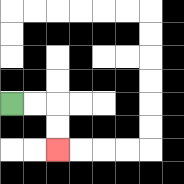{'start': '[0, 4]', 'end': '[2, 6]', 'path_directions': 'R,R,D,D', 'path_coordinates': '[[0, 4], [1, 4], [2, 4], [2, 5], [2, 6]]'}